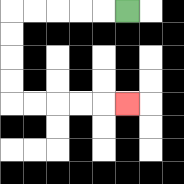{'start': '[5, 0]', 'end': '[5, 4]', 'path_directions': 'L,L,L,L,L,D,D,D,D,R,R,R,R,R', 'path_coordinates': '[[5, 0], [4, 0], [3, 0], [2, 0], [1, 0], [0, 0], [0, 1], [0, 2], [0, 3], [0, 4], [1, 4], [2, 4], [3, 4], [4, 4], [5, 4]]'}